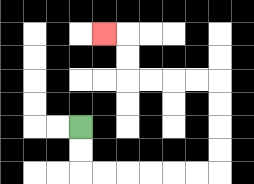{'start': '[3, 5]', 'end': '[4, 1]', 'path_directions': 'D,D,R,R,R,R,R,R,U,U,U,U,L,L,L,L,U,U,L', 'path_coordinates': '[[3, 5], [3, 6], [3, 7], [4, 7], [5, 7], [6, 7], [7, 7], [8, 7], [9, 7], [9, 6], [9, 5], [9, 4], [9, 3], [8, 3], [7, 3], [6, 3], [5, 3], [5, 2], [5, 1], [4, 1]]'}